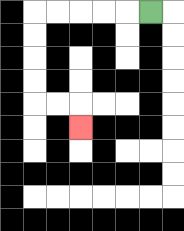{'start': '[6, 0]', 'end': '[3, 5]', 'path_directions': 'L,L,L,L,L,D,D,D,D,R,R,D', 'path_coordinates': '[[6, 0], [5, 0], [4, 0], [3, 0], [2, 0], [1, 0], [1, 1], [1, 2], [1, 3], [1, 4], [2, 4], [3, 4], [3, 5]]'}